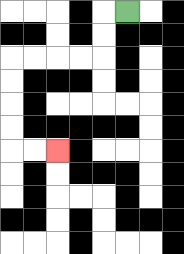{'start': '[5, 0]', 'end': '[2, 6]', 'path_directions': 'L,D,D,L,L,L,L,D,D,D,D,R,R', 'path_coordinates': '[[5, 0], [4, 0], [4, 1], [4, 2], [3, 2], [2, 2], [1, 2], [0, 2], [0, 3], [0, 4], [0, 5], [0, 6], [1, 6], [2, 6]]'}